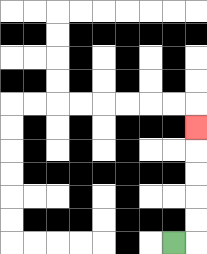{'start': '[7, 10]', 'end': '[8, 5]', 'path_directions': 'R,U,U,U,U,U', 'path_coordinates': '[[7, 10], [8, 10], [8, 9], [8, 8], [8, 7], [8, 6], [8, 5]]'}